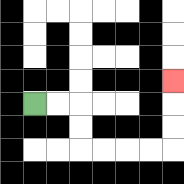{'start': '[1, 4]', 'end': '[7, 3]', 'path_directions': 'R,R,D,D,R,R,R,R,U,U,U', 'path_coordinates': '[[1, 4], [2, 4], [3, 4], [3, 5], [3, 6], [4, 6], [5, 6], [6, 6], [7, 6], [7, 5], [7, 4], [7, 3]]'}